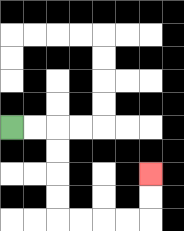{'start': '[0, 5]', 'end': '[6, 7]', 'path_directions': 'R,R,D,D,D,D,R,R,R,R,U,U', 'path_coordinates': '[[0, 5], [1, 5], [2, 5], [2, 6], [2, 7], [2, 8], [2, 9], [3, 9], [4, 9], [5, 9], [6, 9], [6, 8], [6, 7]]'}